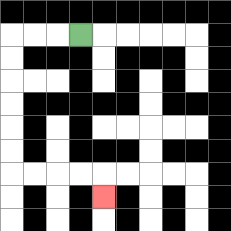{'start': '[3, 1]', 'end': '[4, 8]', 'path_directions': 'L,L,L,D,D,D,D,D,D,R,R,R,R,D', 'path_coordinates': '[[3, 1], [2, 1], [1, 1], [0, 1], [0, 2], [0, 3], [0, 4], [0, 5], [0, 6], [0, 7], [1, 7], [2, 7], [3, 7], [4, 7], [4, 8]]'}